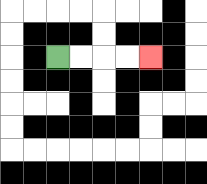{'start': '[2, 2]', 'end': '[6, 2]', 'path_directions': 'R,R,R,R', 'path_coordinates': '[[2, 2], [3, 2], [4, 2], [5, 2], [6, 2]]'}